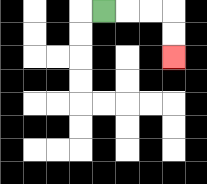{'start': '[4, 0]', 'end': '[7, 2]', 'path_directions': 'R,R,R,D,D', 'path_coordinates': '[[4, 0], [5, 0], [6, 0], [7, 0], [7, 1], [7, 2]]'}